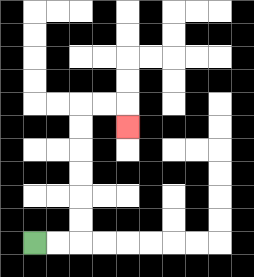{'start': '[1, 10]', 'end': '[5, 5]', 'path_directions': 'R,R,U,U,U,U,U,U,R,R,D', 'path_coordinates': '[[1, 10], [2, 10], [3, 10], [3, 9], [3, 8], [3, 7], [3, 6], [3, 5], [3, 4], [4, 4], [5, 4], [5, 5]]'}